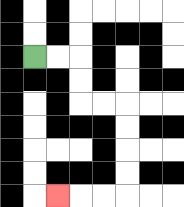{'start': '[1, 2]', 'end': '[2, 8]', 'path_directions': 'R,R,D,D,R,R,D,D,D,D,L,L,L', 'path_coordinates': '[[1, 2], [2, 2], [3, 2], [3, 3], [3, 4], [4, 4], [5, 4], [5, 5], [5, 6], [5, 7], [5, 8], [4, 8], [3, 8], [2, 8]]'}